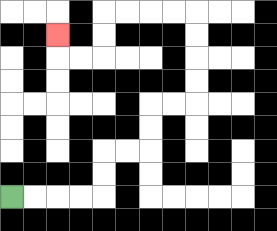{'start': '[0, 8]', 'end': '[2, 1]', 'path_directions': 'R,R,R,R,U,U,R,R,U,U,R,R,U,U,U,U,L,L,L,L,D,D,L,L,U', 'path_coordinates': '[[0, 8], [1, 8], [2, 8], [3, 8], [4, 8], [4, 7], [4, 6], [5, 6], [6, 6], [6, 5], [6, 4], [7, 4], [8, 4], [8, 3], [8, 2], [8, 1], [8, 0], [7, 0], [6, 0], [5, 0], [4, 0], [4, 1], [4, 2], [3, 2], [2, 2], [2, 1]]'}